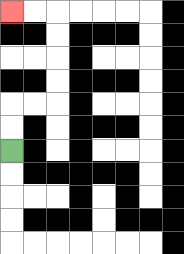{'start': '[0, 6]', 'end': '[0, 0]', 'path_directions': 'U,U,R,R,U,U,U,U,L,L', 'path_coordinates': '[[0, 6], [0, 5], [0, 4], [1, 4], [2, 4], [2, 3], [2, 2], [2, 1], [2, 0], [1, 0], [0, 0]]'}